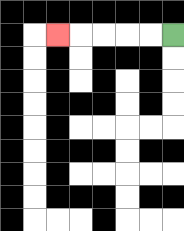{'start': '[7, 1]', 'end': '[2, 1]', 'path_directions': 'L,L,L,L,L', 'path_coordinates': '[[7, 1], [6, 1], [5, 1], [4, 1], [3, 1], [2, 1]]'}